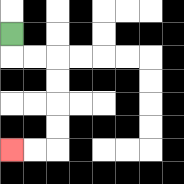{'start': '[0, 1]', 'end': '[0, 6]', 'path_directions': 'D,R,R,D,D,D,D,L,L', 'path_coordinates': '[[0, 1], [0, 2], [1, 2], [2, 2], [2, 3], [2, 4], [2, 5], [2, 6], [1, 6], [0, 6]]'}